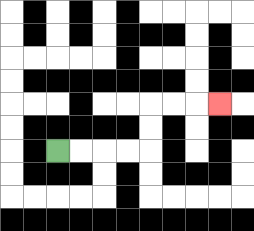{'start': '[2, 6]', 'end': '[9, 4]', 'path_directions': 'R,R,R,R,U,U,R,R,R', 'path_coordinates': '[[2, 6], [3, 6], [4, 6], [5, 6], [6, 6], [6, 5], [6, 4], [7, 4], [8, 4], [9, 4]]'}